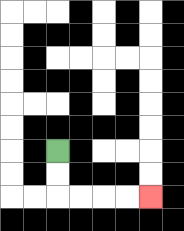{'start': '[2, 6]', 'end': '[6, 8]', 'path_directions': 'D,D,R,R,R,R', 'path_coordinates': '[[2, 6], [2, 7], [2, 8], [3, 8], [4, 8], [5, 8], [6, 8]]'}